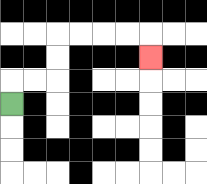{'start': '[0, 4]', 'end': '[6, 2]', 'path_directions': 'U,R,R,U,U,R,R,R,R,D', 'path_coordinates': '[[0, 4], [0, 3], [1, 3], [2, 3], [2, 2], [2, 1], [3, 1], [4, 1], [5, 1], [6, 1], [6, 2]]'}